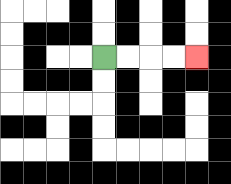{'start': '[4, 2]', 'end': '[8, 2]', 'path_directions': 'R,R,R,R', 'path_coordinates': '[[4, 2], [5, 2], [6, 2], [7, 2], [8, 2]]'}